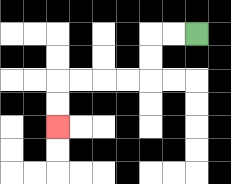{'start': '[8, 1]', 'end': '[2, 5]', 'path_directions': 'L,L,D,D,L,L,L,L,D,D', 'path_coordinates': '[[8, 1], [7, 1], [6, 1], [6, 2], [6, 3], [5, 3], [4, 3], [3, 3], [2, 3], [2, 4], [2, 5]]'}